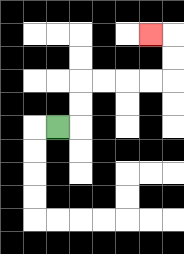{'start': '[2, 5]', 'end': '[6, 1]', 'path_directions': 'R,U,U,R,R,R,R,U,U,L', 'path_coordinates': '[[2, 5], [3, 5], [3, 4], [3, 3], [4, 3], [5, 3], [6, 3], [7, 3], [7, 2], [7, 1], [6, 1]]'}